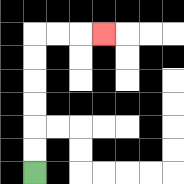{'start': '[1, 7]', 'end': '[4, 1]', 'path_directions': 'U,U,U,U,U,U,R,R,R', 'path_coordinates': '[[1, 7], [1, 6], [1, 5], [1, 4], [1, 3], [1, 2], [1, 1], [2, 1], [3, 1], [4, 1]]'}